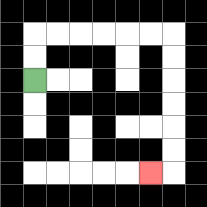{'start': '[1, 3]', 'end': '[6, 7]', 'path_directions': 'U,U,R,R,R,R,R,R,D,D,D,D,D,D,L', 'path_coordinates': '[[1, 3], [1, 2], [1, 1], [2, 1], [3, 1], [4, 1], [5, 1], [6, 1], [7, 1], [7, 2], [7, 3], [7, 4], [7, 5], [7, 6], [7, 7], [6, 7]]'}